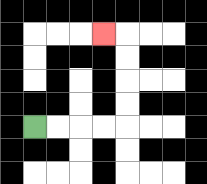{'start': '[1, 5]', 'end': '[4, 1]', 'path_directions': 'R,R,R,R,U,U,U,U,L', 'path_coordinates': '[[1, 5], [2, 5], [3, 5], [4, 5], [5, 5], [5, 4], [5, 3], [5, 2], [5, 1], [4, 1]]'}